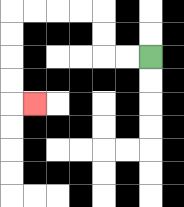{'start': '[6, 2]', 'end': '[1, 4]', 'path_directions': 'L,L,U,U,L,L,L,L,D,D,D,D,R', 'path_coordinates': '[[6, 2], [5, 2], [4, 2], [4, 1], [4, 0], [3, 0], [2, 0], [1, 0], [0, 0], [0, 1], [0, 2], [0, 3], [0, 4], [1, 4]]'}